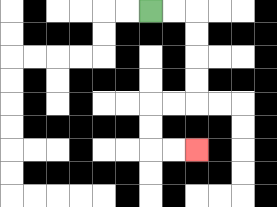{'start': '[6, 0]', 'end': '[8, 6]', 'path_directions': 'R,R,D,D,D,D,L,L,D,D,R,R', 'path_coordinates': '[[6, 0], [7, 0], [8, 0], [8, 1], [8, 2], [8, 3], [8, 4], [7, 4], [6, 4], [6, 5], [6, 6], [7, 6], [8, 6]]'}